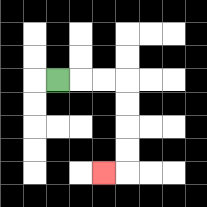{'start': '[2, 3]', 'end': '[4, 7]', 'path_directions': 'R,R,R,D,D,D,D,L', 'path_coordinates': '[[2, 3], [3, 3], [4, 3], [5, 3], [5, 4], [5, 5], [5, 6], [5, 7], [4, 7]]'}